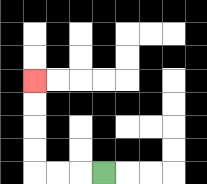{'start': '[4, 7]', 'end': '[1, 3]', 'path_directions': 'L,L,L,U,U,U,U', 'path_coordinates': '[[4, 7], [3, 7], [2, 7], [1, 7], [1, 6], [1, 5], [1, 4], [1, 3]]'}